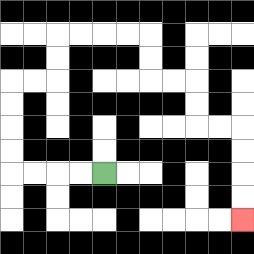{'start': '[4, 7]', 'end': '[10, 9]', 'path_directions': 'L,L,L,L,U,U,U,U,R,R,U,U,R,R,R,R,D,D,R,R,D,D,R,R,D,D,D,D', 'path_coordinates': '[[4, 7], [3, 7], [2, 7], [1, 7], [0, 7], [0, 6], [0, 5], [0, 4], [0, 3], [1, 3], [2, 3], [2, 2], [2, 1], [3, 1], [4, 1], [5, 1], [6, 1], [6, 2], [6, 3], [7, 3], [8, 3], [8, 4], [8, 5], [9, 5], [10, 5], [10, 6], [10, 7], [10, 8], [10, 9]]'}